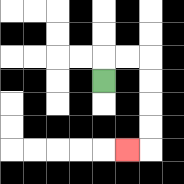{'start': '[4, 3]', 'end': '[5, 6]', 'path_directions': 'U,R,R,D,D,D,D,L', 'path_coordinates': '[[4, 3], [4, 2], [5, 2], [6, 2], [6, 3], [6, 4], [6, 5], [6, 6], [5, 6]]'}